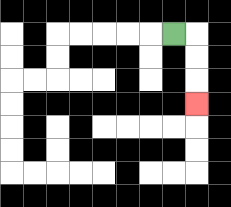{'start': '[7, 1]', 'end': '[8, 4]', 'path_directions': 'R,D,D,D', 'path_coordinates': '[[7, 1], [8, 1], [8, 2], [8, 3], [8, 4]]'}